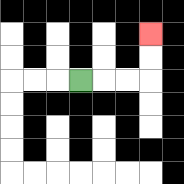{'start': '[3, 3]', 'end': '[6, 1]', 'path_directions': 'R,R,R,U,U', 'path_coordinates': '[[3, 3], [4, 3], [5, 3], [6, 3], [6, 2], [6, 1]]'}